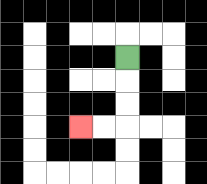{'start': '[5, 2]', 'end': '[3, 5]', 'path_directions': 'D,D,D,L,L', 'path_coordinates': '[[5, 2], [5, 3], [5, 4], [5, 5], [4, 5], [3, 5]]'}